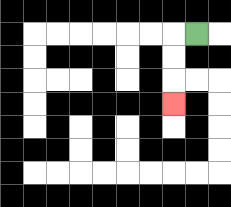{'start': '[8, 1]', 'end': '[7, 4]', 'path_directions': 'L,D,D,D', 'path_coordinates': '[[8, 1], [7, 1], [7, 2], [7, 3], [7, 4]]'}